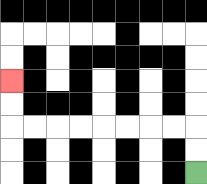{'start': '[8, 7]', 'end': '[0, 3]', 'path_directions': 'U,U,L,L,L,L,L,L,L,L,U,U', 'path_coordinates': '[[8, 7], [8, 6], [8, 5], [7, 5], [6, 5], [5, 5], [4, 5], [3, 5], [2, 5], [1, 5], [0, 5], [0, 4], [0, 3]]'}